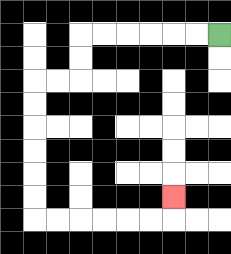{'start': '[9, 1]', 'end': '[7, 8]', 'path_directions': 'L,L,L,L,L,L,D,D,L,L,D,D,D,D,D,D,R,R,R,R,R,R,U', 'path_coordinates': '[[9, 1], [8, 1], [7, 1], [6, 1], [5, 1], [4, 1], [3, 1], [3, 2], [3, 3], [2, 3], [1, 3], [1, 4], [1, 5], [1, 6], [1, 7], [1, 8], [1, 9], [2, 9], [3, 9], [4, 9], [5, 9], [6, 9], [7, 9], [7, 8]]'}